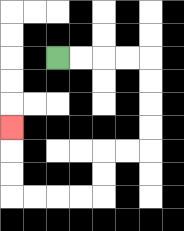{'start': '[2, 2]', 'end': '[0, 5]', 'path_directions': 'R,R,R,R,D,D,D,D,L,L,D,D,L,L,L,L,U,U,U', 'path_coordinates': '[[2, 2], [3, 2], [4, 2], [5, 2], [6, 2], [6, 3], [6, 4], [6, 5], [6, 6], [5, 6], [4, 6], [4, 7], [4, 8], [3, 8], [2, 8], [1, 8], [0, 8], [0, 7], [0, 6], [0, 5]]'}